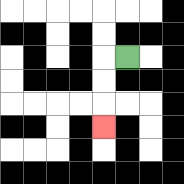{'start': '[5, 2]', 'end': '[4, 5]', 'path_directions': 'L,D,D,D', 'path_coordinates': '[[5, 2], [4, 2], [4, 3], [4, 4], [4, 5]]'}